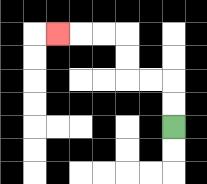{'start': '[7, 5]', 'end': '[2, 1]', 'path_directions': 'U,U,L,L,U,U,L,L,L', 'path_coordinates': '[[7, 5], [7, 4], [7, 3], [6, 3], [5, 3], [5, 2], [5, 1], [4, 1], [3, 1], [2, 1]]'}